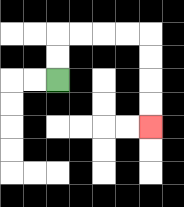{'start': '[2, 3]', 'end': '[6, 5]', 'path_directions': 'U,U,R,R,R,R,D,D,D,D', 'path_coordinates': '[[2, 3], [2, 2], [2, 1], [3, 1], [4, 1], [5, 1], [6, 1], [6, 2], [6, 3], [6, 4], [6, 5]]'}